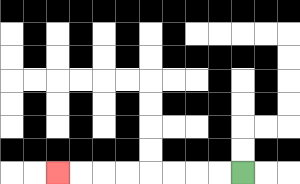{'start': '[10, 7]', 'end': '[2, 7]', 'path_directions': 'L,L,L,L,L,L,L,L', 'path_coordinates': '[[10, 7], [9, 7], [8, 7], [7, 7], [6, 7], [5, 7], [4, 7], [3, 7], [2, 7]]'}